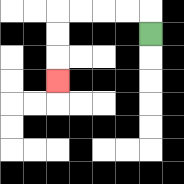{'start': '[6, 1]', 'end': '[2, 3]', 'path_directions': 'U,L,L,L,L,D,D,D', 'path_coordinates': '[[6, 1], [6, 0], [5, 0], [4, 0], [3, 0], [2, 0], [2, 1], [2, 2], [2, 3]]'}